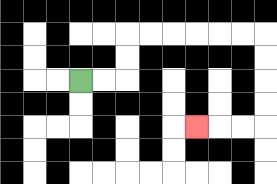{'start': '[3, 3]', 'end': '[8, 5]', 'path_directions': 'R,R,U,U,R,R,R,R,R,R,D,D,D,D,L,L,L', 'path_coordinates': '[[3, 3], [4, 3], [5, 3], [5, 2], [5, 1], [6, 1], [7, 1], [8, 1], [9, 1], [10, 1], [11, 1], [11, 2], [11, 3], [11, 4], [11, 5], [10, 5], [9, 5], [8, 5]]'}